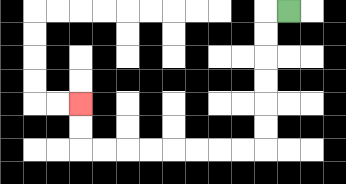{'start': '[12, 0]', 'end': '[3, 4]', 'path_directions': 'L,D,D,D,D,D,D,L,L,L,L,L,L,L,L,U,U', 'path_coordinates': '[[12, 0], [11, 0], [11, 1], [11, 2], [11, 3], [11, 4], [11, 5], [11, 6], [10, 6], [9, 6], [8, 6], [7, 6], [6, 6], [5, 6], [4, 6], [3, 6], [3, 5], [3, 4]]'}